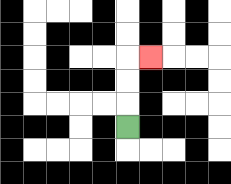{'start': '[5, 5]', 'end': '[6, 2]', 'path_directions': 'U,U,U,R', 'path_coordinates': '[[5, 5], [5, 4], [5, 3], [5, 2], [6, 2]]'}